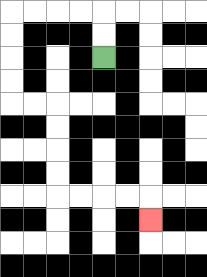{'start': '[4, 2]', 'end': '[6, 9]', 'path_directions': 'U,U,L,L,L,L,D,D,D,D,R,R,D,D,D,D,R,R,R,R,D', 'path_coordinates': '[[4, 2], [4, 1], [4, 0], [3, 0], [2, 0], [1, 0], [0, 0], [0, 1], [0, 2], [0, 3], [0, 4], [1, 4], [2, 4], [2, 5], [2, 6], [2, 7], [2, 8], [3, 8], [4, 8], [5, 8], [6, 8], [6, 9]]'}